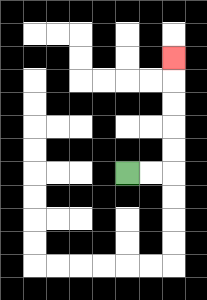{'start': '[5, 7]', 'end': '[7, 2]', 'path_directions': 'R,R,U,U,U,U,U', 'path_coordinates': '[[5, 7], [6, 7], [7, 7], [7, 6], [7, 5], [7, 4], [7, 3], [7, 2]]'}